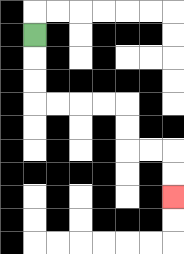{'start': '[1, 1]', 'end': '[7, 8]', 'path_directions': 'D,D,D,R,R,R,R,D,D,R,R,D,D', 'path_coordinates': '[[1, 1], [1, 2], [1, 3], [1, 4], [2, 4], [3, 4], [4, 4], [5, 4], [5, 5], [5, 6], [6, 6], [7, 6], [7, 7], [7, 8]]'}